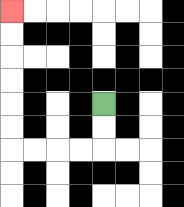{'start': '[4, 4]', 'end': '[0, 0]', 'path_directions': 'D,D,L,L,L,L,U,U,U,U,U,U', 'path_coordinates': '[[4, 4], [4, 5], [4, 6], [3, 6], [2, 6], [1, 6], [0, 6], [0, 5], [0, 4], [0, 3], [0, 2], [0, 1], [0, 0]]'}